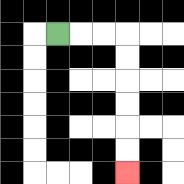{'start': '[2, 1]', 'end': '[5, 7]', 'path_directions': 'R,R,R,D,D,D,D,D,D', 'path_coordinates': '[[2, 1], [3, 1], [4, 1], [5, 1], [5, 2], [5, 3], [5, 4], [5, 5], [5, 6], [5, 7]]'}